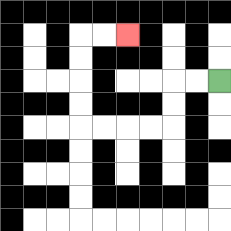{'start': '[9, 3]', 'end': '[5, 1]', 'path_directions': 'L,L,D,D,L,L,L,L,U,U,U,U,R,R', 'path_coordinates': '[[9, 3], [8, 3], [7, 3], [7, 4], [7, 5], [6, 5], [5, 5], [4, 5], [3, 5], [3, 4], [3, 3], [3, 2], [3, 1], [4, 1], [5, 1]]'}